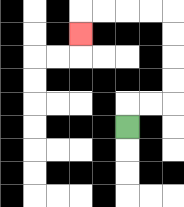{'start': '[5, 5]', 'end': '[3, 1]', 'path_directions': 'U,R,R,U,U,U,U,L,L,L,L,D', 'path_coordinates': '[[5, 5], [5, 4], [6, 4], [7, 4], [7, 3], [7, 2], [7, 1], [7, 0], [6, 0], [5, 0], [4, 0], [3, 0], [3, 1]]'}